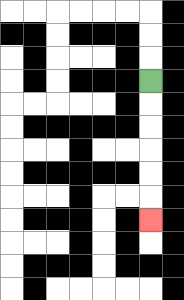{'start': '[6, 3]', 'end': '[6, 9]', 'path_directions': 'D,D,D,D,D,D', 'path_coordinates': '[[6, 3], [6, 4], [6, 5], [6, 6], [6, 7], [6, 8], [6, 9]]'}